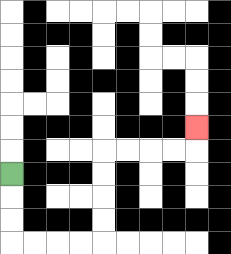{'start': '[0, 7]', 'end': '[8, 5]', 'path_directions': 'D,D,D,R,R,R,R,U,U,U,U,R,R,R,R,U', 'path_coordinates': '[[0, 7], [0, 8], [0, 9], [0, 10], [1, 10], [2, 10], [3, 10], [4, 10], [4, 9], [4, 8], [4, 7], [4, 6], [5, 6], [6, 6], [7, 6], [8, 6], [8, 5]]'}